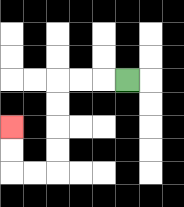{'start': '[5, 3]', 'end': '[0, 5]', 'path_directions': 'L,L,L,D,D,D,D,L,L,U,U', 'path_coordinates': '[[5, 3], [4, 3], [3, 3], [2, 3], [2, 4], [2, 5], [2, 6], [2, 7], [1, 7], [0, 7], [0, 6], [0, 5]]'}